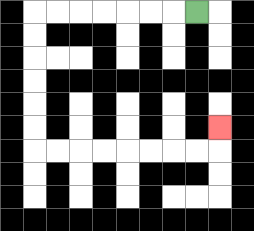{'start': '[8, 0]', 'end': '[9, 5]', 'path_directions': 'L,L,L,L,L,L,L,D,D,D,D,D,D,R,R,R,R,R,R,R,R,U', 'path_coordinates': '[[8, 0], [7, 0], [6, 0], [5, 0], [4, 0], [3, 0], [2, 0], [1, 0], [1, 1], [1, 2], [1, 3], [1, 4], [1, 5], [1, 6], [2, 6], [3, 6], [4, 6], [5, 6], [6, 6], [7, 6], [8, 6], [9, 6], [9, 5]]'}